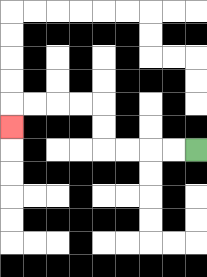{'start': '[8, 6]', 'end': '[0, 5]', 'path_directions': 'L,L,L,L,U,U,L,L,L,L,D', 'path_coordinates': '[[8, 6], [7, 6], [6, 6], [5, 6], [4, 6], [4, 5], [4, 4], [3, 4], [2, 4], [1, 4], [0, 4], [0, 5]]'}